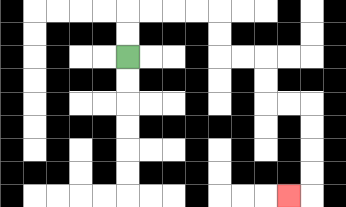{'start': '[5, 2]', 'end': '[12, 8]', 'path_directions': 'U,U,R,R,R,R,D,D,R,R,D,D,R,R,D,D,D,D,L', 'path_coordinates': '[[5, 2], [5, 1], [5, 0], [6, 0], [7, 0], [8, 0], [9, 0], [9, 1], [9, 2], [10, 2], [11, 2], [11, 3], [11, 4], [12, 4], [13, 4], [13, 5], [13, 6], [13, 7], [13, 8], [12, 8]]'}